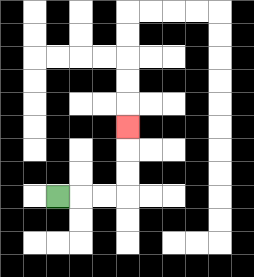{'start': '[2, 8]', 'end': '[5, 5]', 'path_directions': 'R,R,R,U,U,U', 'path_coordinates': '[[2, 8], [3, 8], [4, 8], [5, 8], [5, 7], [5, 6], [5, 5]]'}